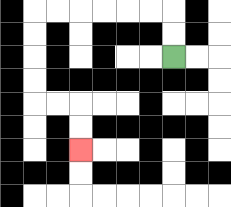{'start': '[7, 2]', 'end': '[3, 6]', 'path_directions': 'U,U,L,L,L,L,L,L,D,D,D,D,R,R,D,D', 'path_coordinates': '[[7, 2], [7, 1], [7, 0], [6, 0], [5, 0], [4, 0], [3, 0], [2, 0], [1, 0], [1, 1], [1, 2], [1, 3], [1, 4], [2, 4], [3, 4], [3, 5], [3, 6]]'}